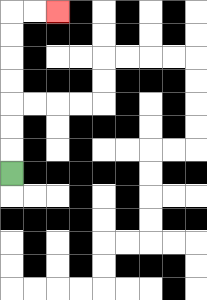{'start': '[0, 7]', 'end': '[2, 0]', 'path_directions': 'U,U,U,U,U,U,U,R,R', 'path_coordinates': '[[0, 7], [0, 6], [0, 5], [0, 4], [0, 3], [0, 2], [0, 1], [0, 0], [1, 0], [2, 0]]'}